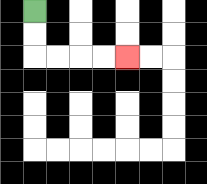{'start': '[1, 0]', 'end': '[5, 2]', 'path_directions': 'D,D,R,R,R,R', 'path_coordinates': '[[1, 0], [1, 1], [1, 2], [2, 2], [3, 2], [4, 2], [5, 2]]'}